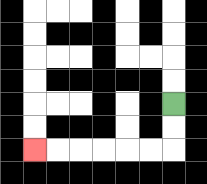{'start': '[7, 4]', 'end': '[1, 6]', 'path_directions': 'D,D,L,L,L,L,L,L', 'path_coordinates': '[[7, 4], [7, 5], [7, 6], [6, 6], [5, 6], [4, 6], [3, 6], [2, 6], [1, 6]]'}